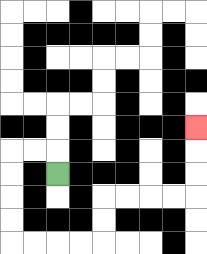{'start': '[2, 7]', 'end': '[8, 5]', 'path_directions': 'U,L,L,D,D,D,D,R,R,R,R,U,U,R,R,R,R,U,U,U', 'path_coordinates': '[[2, 7], [2, 6], [1, 6], [0, 6], [0, 7], [0, 8], [0, 9], [0, 10], [1, 10], [2, 10], [3, 10], [4, 10], [4, 9], [4, 8], [5, 8], [6, 8], [7, 8], [8, 8], [8, 7], [8, 6], [8, 5]]'}